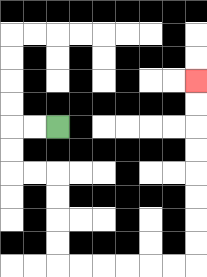{'start': '[2, 5]', 'end': '[8, 3]', 'path_directions': 'L,L,D,D,R,R,D,D,D,D,R,R,R,R,R,R,U,U,U,U,U,U,U,U', 'path_coordinates': '[[2, 5], [1, 5], [0, 5], [0, 6], [0, 7], [1, 7], [2, 7], [2, 8], [2, 9], [2, 10], [2, 11], [3, 11], [4, 11], [5, 11], [6, 11], [7, 11], [8, 11], [8, 10], [8, 9], [8, 8], [8, 7], [8, 6], [8, 5], [8, 4], [8, 3]]'}